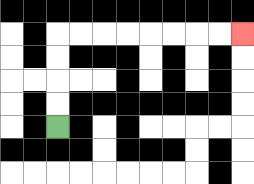{'start': '[2, 5]', 'end': '[10, 1]', 'path_directions': 'U,U,U,U,R,R,R,R,R,R,R,R', 'path_coordinates': '[[2, 5], [2, 4], [2, 3], [2, 2], [2, 1], [3, 1], [4, 1], [5, 1], [6, 1], [7, 1], [8, 1], [9, 1], [10, 1]]'}